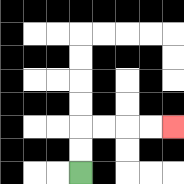{'start': '[3, 7]', 'end': '[7, 5]', 'path_directions': 'U,U,R,R,R,R', 'path_coordinates': '[[3, 7], [3, 6], [3, 5], [4, 5], [5, 5], [6, 5], [7, 5]]'}